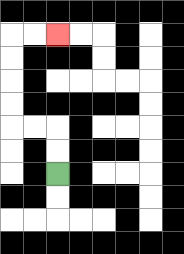{'start': '[2, 7]', 'end': '[2, 1]', 'path_directions': 'U,U,L,L,U,U,U,U,R,R', 'path_coordinates': '[[2, 7], [2, 6], [2, 5], [1, 5], [0, 5], [0, 4], [0, 3], [0, 2], [0, 1], [1, 1], [2, 1]]'}